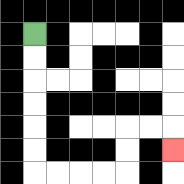{'start': '[1, 1]', 'end': '[7, 6]', 'path_directions': 'D,D,D,D,D,D,R,R,R,R,U,U,R,R,D', 'path_coordinates': '[[1, 1], [1, 2], [1, 3], [1, 4], [1, 5], [1, 6], [1, 7], [2, 7], [3, 7], [4, 7], [5, 7], [5, 6], [5, 5], [6, 5], [7, 5], [7, 6]]'}